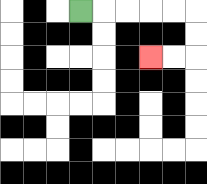{'start': '[3, 0]', 'end': '[6, 2]', 'path_directions': 'R,R,R,R,R,D,D,L,L', 'path_coordinates': '[[3, 0], [4, 0], [5, 0], [6, 0], [7, 0], [8, 0], [8, 1], [8, 2], [7, 2], [6, 2]]'}